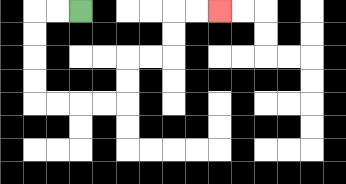{'start': '[3, 0]', 'end': '[9, 0]', 'path_directions': 'L,L,D,D,D,D,R,R,R,R,U,U,R,R,U,U,R,R', 'path_coordinates': '[[3, 0], [2, 0], [1, 0], [1, 1], [1, 2], [1, 3], [1, 4], [2, 4], [3, 4], [4, 4], [5, 4], [5, 3], [5, 2], [6, 2], [7, 2], [7, 1], [7, 0], [8, 0], [9, 0]]'}